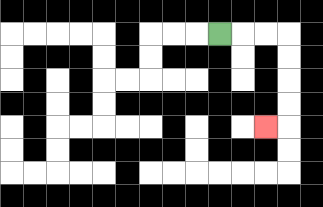{'start': '[9, 1]', 'end': '[11, 5]', 'path_directions': 'R,R,R,D,D,D,D,L', 'path_coordinates': '[[9, 1], [10, 1], [11, 1], [12, 1], [12, 2], [12, 3], [12, 4], [12, 5], [11, 5]]'}